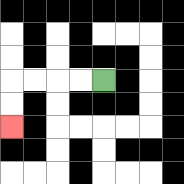{'start': '[4, 3]', 'end': '[0, 5]', 'path_directions': 'L,L,L,L,D,D', 'path_coordinates': '[[4, 3], [3, 3], [2, 3], [1, 3], [0, 3], [0, 4], [0, 5]]'}